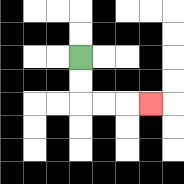{'start': '[3, 2]', 'end': '[6, 4]', 'path_directions': 'D,D,R,R,R', 'path_coordinates': '[[3, 2], [3, 3], [3, 4], [4, 4], [5, 4], [6, 4]]'}